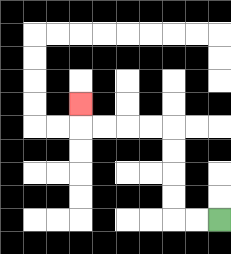{'start': '[9, 9]', 'end': '[3, 4]', 'path_directions': 'L,L,U,U,U,U,L,L,L,L,U', 'path_coordinates': '[[9, 9], [8, 9], [7, 9], [7, 8], [7, 7], [7, 6], [7, 5], [6, 5], [5, 5], [4, 5], [3, 5], [3, 4]]'}